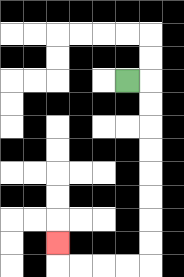{'start': '[5, 3]', 'end': '[2, 10]', 'path_directions': 'R,D,D,D,D,D,D,D,D,L,L,L,L,U', 'path_coordinates': '[[5, 3], [6, 3], [6, 4], [6, 5], [6, 6], [6, 7], [6, 8], [6, 9], [6, 10], [6, 11], [5, 11], [4, 11], [3, 11], [2, 11], [2, 10]]'}